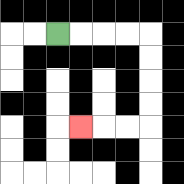{'start': '[2, 1]', 'end': '[3, 5]', 'path_directions': 'R,R,R,R,D,D,D,D,L,L,L', 'path_coordinates': '[[2, 1], [3, 1], [4, 1], [5, 1], [6, 1], [6, 2], [6, 3], [6, 4], [6, 5], [5, 5], [4, 5], [3, 5]]'}